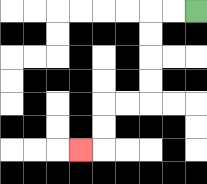{'start': '[8, 0]', 'end': '[3, 6]', 'path_directions': 'L,L,D,D,D,D,L,L,D,D,L', 'path_coordinates': '[[8, 0], [7, 0], [6, 0], [6, 1], [6, 2], [6, 3], [6, 4], [5, 4], [4, 4], [4, 5], [4, 6], [3, 6]]'}